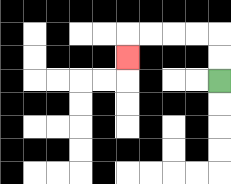{'start': '[9, 3]', 'end': '[5, 2]', 'path_directions': 'U,U,L,L,L,L,D', 'path_coordinates': '[[9, 3], [9, 2], [9, 1], [8, 1], [7, 1], [6, 1], [5, 1], [5, 2]]'}